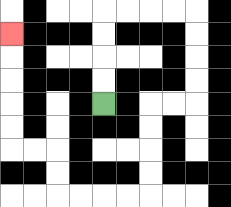{'start': '[4, 4]', 'end': '[0, 1]', 'path_directions': 'U,U,U,U,R,R,R,R,D,D,D,D,L,L,D,D,D,D,L,L,L,L,U,U,L,L,U,U,U,U,U', 'path_coordinates': '[[4, 4], [4, 3], [4, 2], [4, 1], [4, 0], [5, 0], [6, 0], [7, 0], [8, 0], [8, 1], [8, 2], [8, 3], [8, 4], [7, 4], [6, 4], [6, 5], [6, 6], [6, 7], [6, 8], [5, 8], [4, 8], [3, 8], [2, 8], [2, 7], [2, 6], [1, 6], [0, 6], [0, 5], [0, 4], [0, 3], [0, 2], [0, 1]]'}